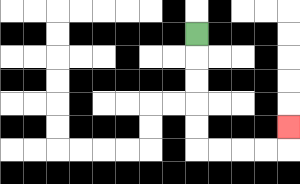{'start': '[8, 1]', 'end': '[12, 5]', 'path_directions': 'D,D,D,D,D,R,R,R,R,U', 'path_coordinates': '[[8, 1], [8, 2], [8, 3], [8, 4], [8, 5], [8, 6], [9, 6], [10, 6], [11, 6], [12, 6], [12, 5]]'}